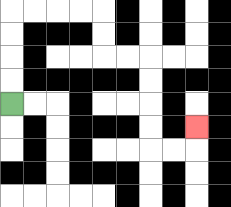{'start': '[0, 4]', 'end': '[8, 5]', 'path_directions': 'U,U,U,U,R,R,R,R,D,D,R,R,D,D,D,D,R,R,U', 'path_coordinates': '[[0, 4], [0, 3], [0, 2], [0, 1], [0, 0], [1, 0], [2, 0], [3, 0], [4, 0], [4, 1], [4, 2], [5, 2], [6, 2], [6, 3], [6, 4], [6, 5], [6, 6], [7, 6], [8, 6], [8, 5]]'}